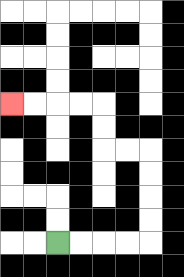{'start': '[2, 10]', 'end': '[0, 4]', 'path_directions': 'R,R,R,R,U,U,U,U,L,L,U,U,L,L,L,L', 'path_coordinates': '[[2, 10], [3, 10], [4, 10], [5, 10], [6, 10], [6, 9], [6, 8], [6, 7], [6, 6], [5, 6], [4, 6], [4, 5], [4, 4], [3, 4], [2, 4], [1, 4], [0, 4]]'}